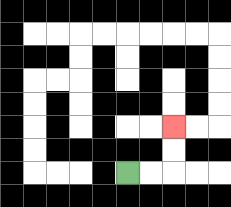{'start': '[5, 7]', 'end': '[7, 5]', 'path_directions': 'R,R,U,U', 'path_coordinates': '[[5, 7], [6, 7], [7, 7], [7, 6], [7, 5]]'}